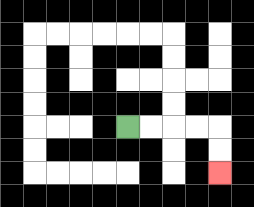{'start': '[5, 5]', 'end': '[9, 7]', 'path_directions': 'R,R,R,R,D,D', 'path_coordinates': '[[5, 5], [6, 5], [7, 5], [8, 5], [9, 5], [9, 6], [9, 7]]'}